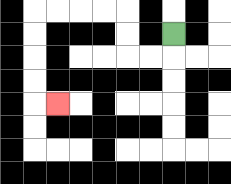{'start': '[7, 1]', 'end': '[2, 4]', 'path_directions': 'D,L,L,U,U,L,L,L,L,D,D,D,D,R', 'path_coordinates': '[[7, 1], [7, 2], [6, 2], [5, 2], [5, 1], [5, 0], [4, 0], [3, 0], [2, 0], [1, 0], [1, 1], [1, 2], [1, 3], [1, 4], [2, 4]]'}